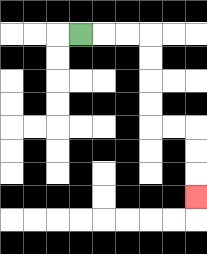{'start': '[3, 1]', 'end': '[8, 8]', 'path_directions': 'R,R,R,D,D,D,D,R,R,D,D,D', 'path_coordinates': '[[3, 1], [4, 1], [5, 1], [6, 1], [6, 2], [6, 3], [6, 4], [6, 5], [7, 5], [8, 5], [8, 6], [8, 7], [8, 8]]'}